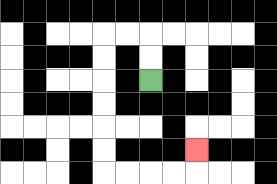{'start': '[6, 3]', 'end': '[8, 6]', 'path_directions': 'U,U,L,L,D,D,D,D,D,D,R,R,R,R,U', 'path_coordinates': '[[6, 3], [6, 2], [6, 1], [5, 1], [4, 1], [4, 2], [4, 3], [4, 4], [4, 5], [4, 6], [4, 7], [5, 7], [6, 7], [7, 7], [8, 7], [8, 6]]'}